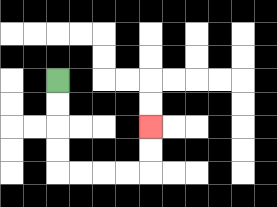{'start': '[2, 3]', 'end': '[6, 5]', 'path_directions': 'D,D,D,D,R,R,R,R,U,U', 'path_coordinates': '[[2, 3], [2, 4], [2, 5], [2, 6], [2, 7], [3, 7], [4, 7], [5, 7], [6, 7], [6, 6], [6, 5]]'}